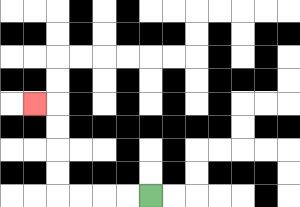{'start': '[6, 8]', 'end': '[1, 4]', 'path_directions': 'L,L,L,L,U,U,U,U,L', 'path_coordinates': '[[6, 8], [5, 8], [4, 8], [3, 8], [2, 8], [2, 7], [2, 6], [2, 5], [2, 4], [1, 4]]'}